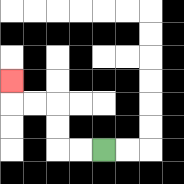{'start': '[4, 6]', 'end': '[0, 3]', 'path_directions': 'L,L,U,U,L,L,U', 'path_coordinates': '[[4, 6], [3, 6], [2, 6], [2, 5], [2, 4], [1, 4], [0, 4], [0, 3]]'}